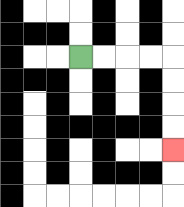{'start': '[3, 2]', 'end': '[7, 6]', 'path_directions': 'R,R,R,R,D,D,D,D', 'path_coordinates': '[[3, 2], [4, 2], [5, 2], [6, 2], [7, 2], [7, 3], [7, 4], [7, 5], [7, 6]]'}